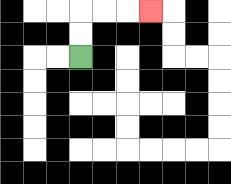{'start': '[3, 2]', 'end': '[6, 0]', 'path_directions': 'U,U,R,R,R', 'path_coordinates': '[[3, 2], [3, 1], [3, 0], [4, 0], [5, 0], [6, 0]]'}